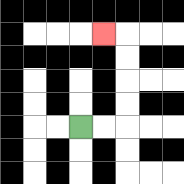{'start': '[3, 5]', 'end': '[4, 1]', 'path_directions': 'R,R,U,U,U,U,L', 'path_coordinates': '[[3, 5], [4, 5], [5, 5], [5, 4], [5, 3], [5, 2], [5, 1], [4, 1]]'}